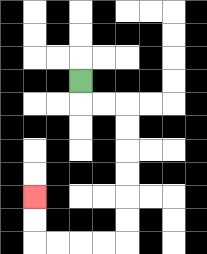{'start': '[3, 3]', 'end': '[1, 8]', 'path_directions': 'D,R,R,D,D,D,D,D,D,L,L,L,L,U,U', 'path_coordinates': '[[3, 3], [3, 4], [4, 4], [5, 4], [5, 5], [5, 6], [5, 7], [5, 8], [5, 9], [5, 10], [4, 10], [3, 10], [2, 10], [1, 10], [1, 9], [1, 8]]'}